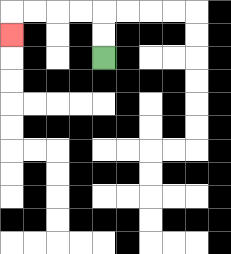{'start': '[4, 2]', 'end': '[0, 1]', 'path_directions': 'U,U,L,L,L,L,D', 'path_coordinates': '[[4, 2], [4, 1], [4, 0], [3, 0], [2, 0], [1, 0], [0, 0], [0, 1]]'}